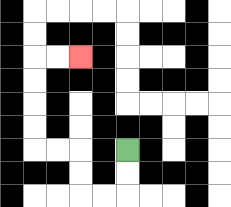{'start': '[5, 6]', 'end': '[3, 2]', 'path_directions': 'D,D,L,L,U,U,L,L,U,U,U,U,R,R', 'path_coordinates': '[[5, 6], [5, 7], [5, 8], [4, 8], [3, 8], [3, 7], [3, 6], [2, 6], [1, 6], [1, 5], [1, 4], [1, 3], [1, 2], [2, 2], [3, 2]]'}